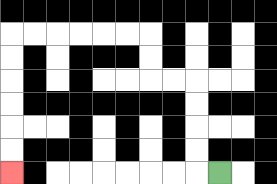{'start': '[9, 7]', 'end': '[0, 7]', 'path_directions': 'L,U,U,U,U,L,L,U,U,L,L,L,L,L,L,D,D,D,D,D,D', 'path_coordinates': '[[9, 7], [8, 7], [8, 6], [8, 5], [8, 4], [8, 3], [7, 3], [6, 3], [6, 2], [6, 1], [5, 1], [4, 1], [3, 1], [2, 1], [1, 1], [0, 1], [0, 2], [0, 3], [0, 4], [0, 5], [0, 6], [0, 7]]'}